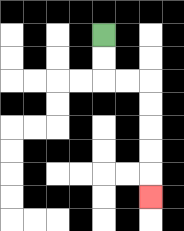{'start': '[4, 1]', 'end': '[6, 8]', 'path_directions': 'D,D,R,R,D,D,D,D,D', 'path_coordinates': '[[4, 1], [4, 2], [4, 3], [5, 3], [6, 3], [6, 4], [6, 5], [6, 6], [6, 7], [6, 8]]'}